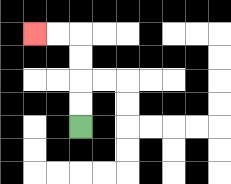{'start': '[3, 5]', 'end': '[1, 1]', 'path_directions': 'U,U,U,U,L,L', 'path_coordinates': '[[3, 5], [3, 4], [3, 3], [3, 2], [3, 1], [2, 1], [1, 1]]'}